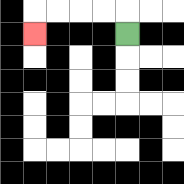{'start': '[5, 1]', 'end': '[1, 1]', 'path_directions': 'U,L,L,L,L,D', 'path_coordinates': '[[5, 1], [5, 0], [4, 0], [3, 0], [2, 0], [1, 0], [1, 1]]'}